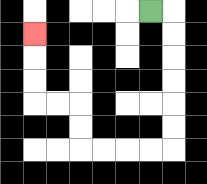{'start': '[6, 0]', 'end': '[1, 1]', 'path_directions': 'R,D,D,D,D,D,D,L,L,L,L,U,U,L,L,U,U,U', 'path_coordinates': '[[6, 0], [7, 0], [7, 1], [7, 2], [7, 3], [7, 4], [7, 5], [7, 6], [6, 6], [5, 6], [4, 6], [3, 6], [3, 5], [3, 4], [2, 4], [1, 4], [1, 3], [1, 2], [1, 1]]'}